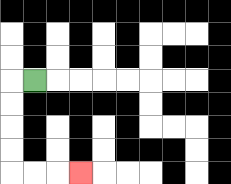{'start': '[1, 3]', 'end': '[3, 7]', 'path_directions': 'L,D,D,D,D,R,R,R', 'path_coordinates': '[[1, 3], [0, 3], [0, 4], [0, 5], [0, 6], [0, 7], [1, 7], [2, 7], [3, 7]]'}